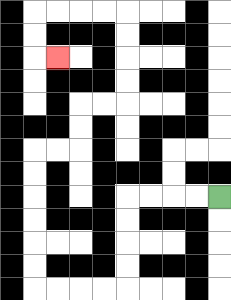{'start': '[9, 8]', 'end': '[2, 2]', 'path_directions': 'L,L,L,L,D,D,D,D,L,L,L,L,U,U,U,U,U,U,R,R,U,U,R,R,U,U,U,U,L,L,L,L,D,D,R', 'path_coordinates': '[[9, 8], [8, 8], [7, 8], [6, 8], [5, 8], [5, 9], [5, 10], [5, 11], [5, 12], [4, 12], [3, 12], [2, 12], [1, 12], [1, 11], [1, 10], [1, 9], [1, 8], [1, 7], [1, 6], [2, 6], [3, 6], [3, 5], [3, 4], [4, 4], [5, 4], [5, 3], [5, 2], [5, 1], [5, 0], [4, 0], [3, 0], [2, 0], [1, 0], [1, 1], [1, 2], [2, 2]]'}